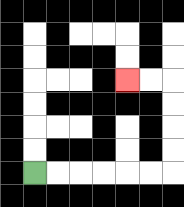{'start': '[1, 7]', 'end': '[5, 3]', 'path_directions': 'R,R,R,R,R,R,U,U,U,U,L,L', 'path_coordinates': '[[1, 7], [2, 7], [3, 7], [4, 7], [5, 7], [6, 7], [7, 7], [7, 6], [7, 5], [7, 4], [7, 3], [6, 3], [5, 3]]'}